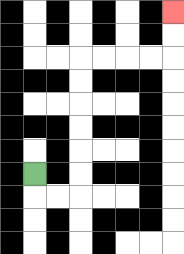{'start': '[1, 7]', 'end': '[7, 0]', 'path_directions': 'D,R,R,U,U,U,U,U,U,R,R,R,R,U,U', 'path_coordinates': '[[1, 7], [1, 8], [2, 8], [3, 8], [3, 7], [3, 6], [3, 5], [3, 4], [3, 3], [3, 2], [4, 2], [5, 2], [6, 2], [7, 2], [7, 1], [7, 0]]'}